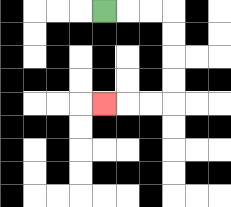{'start': '[4, 0]', 'end': '[4, 4]', 'path_directions': 'R,R,R,D,D,D,D,L,L,L', 'path_coordinates': '[[4, 0], [5, 0], [6, 0], [7, 0], [7, 1], [7, 2], [7, 3], [7, 4], [6, 4], [5, 4], [4, 4]]'}